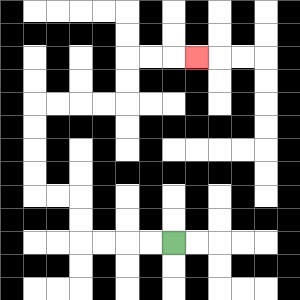{'start': '[7, 10]', 'end': '[8, 2]', 'path_directions': 'L,L,L,L,U,U,L,L,U,U,U,U,R,R,R,R,U,U,R,R,R', 'path_coordinates': '[[7, 10], [6, 10], [5, 10], [4, 10], [3, 10], [3, 9], [3, 8], [2, 8], [1, 8], [1, 7], [1, 6], [1, 5], [1, 4], [2, 4], [3, 4], [4, 4], [5, 4], [5, 3], [5, 2], [6, 2], [7, 2], [8, 2]]'}